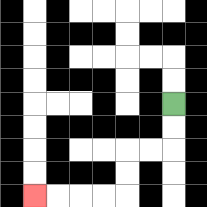{'start': '[7, 4]', 'end': '[1, 8]', 'path_directions': 'D,D,L,L,D,D,L,L,L,L', 'path_coordinates': '[[7, 4], [7, 5], [7, 6], [6, 6], [5, 6], [5, 7], [5, 8], [4, 8], [3, 8], [2, 8], [1, 8]]'}